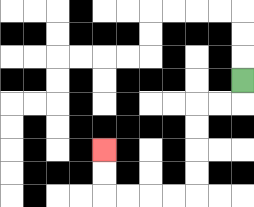{'start': '[10, 3]', 'end': '[4, 6]', 'path_directions': 'D,L,L,D,D,D,D,L,L,L,L,U,U', 'path_coordinates': '[[10, 3], [10, 4], [9, 4], [8, 4], [8, 5], [8, 6], [8, 7], [8, 8], [7, 8], [6, 8], [5, 8], [4, 8], [4, 7], [4, 6]]'}